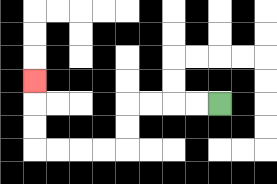{'start': '[9, 4]', 'end': '[1, 3]', 'path_directions': 'L,L,L,L,D,D,L,L,L,L,U,U,U', 'path_coordinates': '[[9, 4], [8, 4], [7, 4], [6, 4], [5, 4], [5, 5], [5, 6], [4, 6], [3, 6], [2, 6], [1, 6], [1, 5], [1, 4], [1, 3]]'}